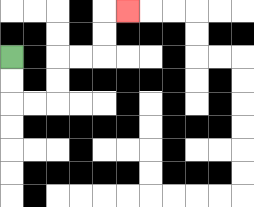{'start': '[0, 2]', 'end': '[5, 0]', 'path_directions': 'D,D,R,R,U,U,R,R,U,U,R', 'path_coordinates': '[[0, 2], [0, 3], [0, 4], [1, 4], [2, 4], [2, 3], [2, 2], [3, 2], [4, 2], [4, 1], [4, 0], [5, 0]]'}